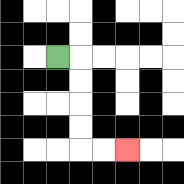{'start': '[2, 2]', 'end': '[5, 6]', 'path_directions': 'R,D,D,D,D,R,R', 'path_coordinates': '[[2, 2], [3, 2], [3, 3], [3, 4], [3, 5], [3, 6], [4, 6], [5, 6]]'}